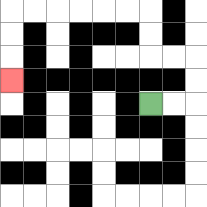{'start': '[6, 4]', 'end': '[0, 3]', 'path_directions': 'R,R,U,U,L,L,U,U,L,L,L,L,L,L,D,D,D', 'path_coordinates': '[[6, 4], [7, 4], [8, 4], [8, 3], [8, 2], [7, 2], [6, 2], [6, 1], [6, 0], [5, 0], [4, 0], [3, 0], [2, 0], [1, 0], [0, 0], [0, 1], [0, 2], [0, 3]]'}